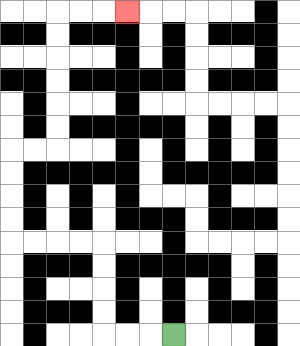{'start': '[7, 14]', 'end': '[5, 0]', 'path_directions': 'L,L,L,U,U,U,U,L,L,L,L,U,U,U,U,R,R,U,U,U,U,U,U,R,R,R', 'path_coordinates': '[[7, 14], [6, 14], [5, 14], [4, 14], [4, 13], [4, 12], [4, 11], [4, 10], [3, 10], [2, 10], [1, 10], [0, 10], [0, 9], [0, 8], [0, 7], [0, 6], [1, 6], [2, 6], [2, 5], [2, 4], [2, 3], [2, 2], [2, 1], [2, 0], [3, 0], [4, 0], [5, 0]]'}